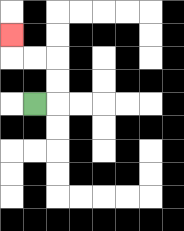{'start': '[1, 4]', 'end': '[0, 1]', 'path_directions': 'R,U,U,L,L,U', 'path_coordinates': '[[1, 4], [2, 4], [2, 3], [2, 2], [1, 2], [0, 2], [0, 1]]'}